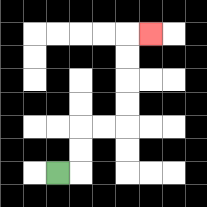{'start': '[2, 7]', 'end': '[6, 1]', 'path_directions': 'R,U,U,R,R,U,U,U,U,R', 'path_coordinates': '[[2, 7], [3, 7], [3, 6], [3, 5], [4, 5], [5, 5], [5, 4], [5, 3], [5, 2], [5, 1], [6, 1]]'}